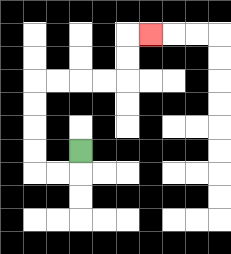{'start': '[3, 6]', 'end': '[6, 1]', 'path_directions': 'D,L,L,U,U,U,U,R,R,R,R,U,U,R', 'path_coordinates': '[[3, 6], [3, 7], [2, 7], [1, 7], [1, 6], [1, 5], [1, 4], [1, 3], [2, 3], [3, 3], [4, 3], [5, 3], [5, 2], [5, 1], [6, 1]]'}